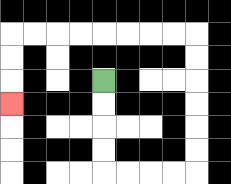{'start': '[4, 3]', 'end': '[0, 4]', 'path_directions': 'D,D,D,D,R,R,R,R,U,U,U,U,U,U,L,L,L,L,L,L,L,L,D,D,D', 'path_coordinates': '[[4, 3], [4, 4], [4, 5], [4, 6], [4, 7], [5, 7], [6, 7], [7, 7], [8, 7], [8, 6], [8, 5], [8, 4], [8, 3], [8, 2], [8, 1], [7, 1], [6, 1], [5, 1], [4, 1], [3, 1], [2, 1], [1, 1], [0, 1], [0, 2], [0, 3], [0, 4]]'}